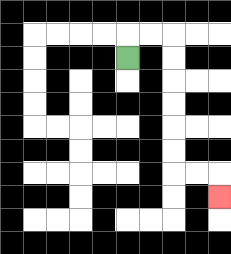{'start': '[5, 2]', 'end': '[9, 8]', 'path_directions': 'U,R,R,D,D,D,D,D,D,R,R,D', 'path_coordinates': '[[5, 2], [5, 1], [6, 1], [7, 1], [7, 2], [7, 3], [7, 4], [7, 5], [7, 6], [7, 7], [8, 7], [9, 7], [9, 8]]'}